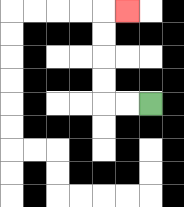{'start': '[6, 4]', 'end': '[5, 0]', 'path_directions': 'L,L,U,U,U,U,R', 'path_coordinates': '[[6, 4], [5, 4], [4, 4], [4, 3], [4, 2], [4, 1], [4, 0], [5, 0]]'}